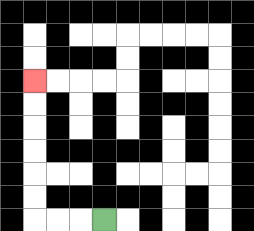{'start': '[4, 9]', 'end': '[1, 3]', 'path_directions': 'L,L,L,U,U,U,U,U,U', 'path_coordinates': '[[4, 9], [3, 9], [2, 9], [1, 9], [1, 8], [1, 7], [1, 6], [1, 5], [1, 4], [1, 3]]'}